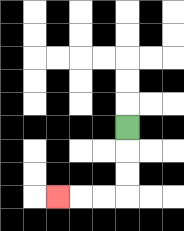{'start': '[5, 5]', 'end': '[2, 8]', 'path_directions': 'D,D,D,L,L,L', 'path_coordinates': '[[5, 5], [5, 6], [5, 7], [5, 8], [4, 8], [3, 8], [2, 8]]'}